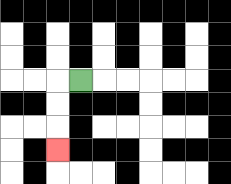{'start': '[3, 3]', 'end': '[2, 6]', 'path_directions': 'L,D,D,D', 'path_coordinates': '[[3, 3], [2, 3], [2, 4], [2, 5], [2, 6]]'}